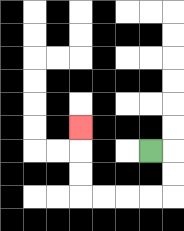{'start': '[6, 6]', 'end': '[3, 5]', 'path_directions': 'R,D,D,L,L,L,L,U,U,U', 'path_coordinates': '[[6, 6], [7, 6], [7, 7], [7, 8], [6, 8], [5, 8], [4, 8], [3, 8], [3, 7], [3, 6], [3, 5]]'}